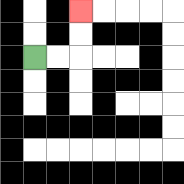{'start': '[1, 2]', 'end': '[3, 0]', 'path_directions': 'R,R,U,U', 'path_coordinates': '[[1, 2], [2, 2], [3, 2], [3, 1], [3, 0]]'}